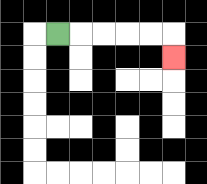{'start': '[2, 1]', 'end': '[7, 2]', 'path_directions': 'R,R,R,R,R,D', 'path_coordinates': '[[2, 1], [3, 1], [4, 1], [5, 1], [6, 1], [7, 1], [7, 2]]'}